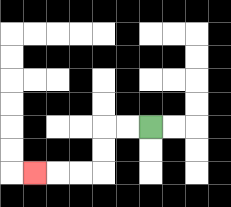{'start': '[6, 5]', 'end': '[1, 7]', 'path_directions': 'L,L,D,D,L,L,L', 'path_coordinates': '[[6, 5], [5, 5], [4, 5], [4, 6], [4, 7], [3, 7], [2, 7], [1, 7]]'}